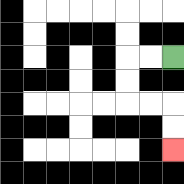{'start': '[7, 2]', 'end': '[7, 6]', 'path_directions': 'L,L,D,D,R,R,D,D', 'path_coordinates': '[[7, 2], [6, 2], [5, 2], [5, 3], [5, 4], [6, 4], [7, 4], [7, 5], [7, 6]]'}